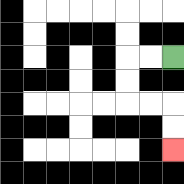{'start': '[7, 2]', 'end': '[7, 6]', 'path_directions': 'L,L,D,D,R,R,D,D', 'path_coordinates': '[[7, 2], [6, 2], [5, 2], [5, 3], [5, 4], [6, 4], [7, 4], [7, 5], [7, 6]]'}